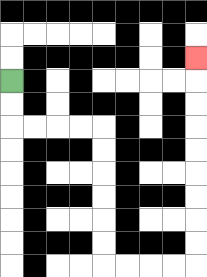{'start': '[0, 3]', 'end': '[8, 2]', 'path_directions': 'D,D,R,R,R,R,D,D,D,D,D,D,R,R,R,R,U,U,U,U,U,U,U,U,U', 'path_coordinates': '[[0, 3], [0, 4], [0, 5], [1, 5], [2, 5], [3, 5], [4, 5], [4, 6], [4, 7], [4, 8], [4, 9], [4, 10], [4, 11], [5, 11], [6, 11], [7, 11], [8, 11], [8, 10], [8, 9], [8, 8], [8, 7], [8, 6], [8, 5], [8, 4], [8, 3], [8, 2]]'}